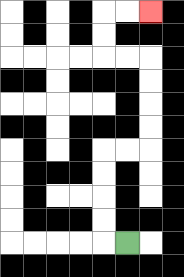{'start': '[5, 10]', 'end': '[6, 0]', 'path_directions': 'L,U,U,U,U,R,R,U,U,U,U,L,L,U,U,R,R', 'path_coordinates': '[[5, 10], [4, 10], [4, 9], [4, 8], [4, 7], [4, 6], [5, 6], [6, 6], [6, 5], [6, 4], [6, 3], [6, 2], [5, 2], [4, 2], [4, 1], [4, 0], [5, 0], [6, 0]]'}